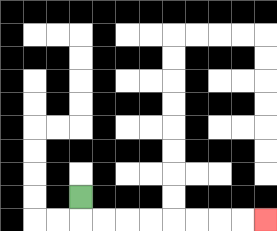{'start': '[3, 8]', 'end': '[11, 9]', 'path_directions': 'D,R,R,R,R,R,R,R,R', 'path_coordinates': '[[3, 8], [3, 9], [4, 9], [5, 9], [6, 9], [7, 9], [8, 9], [9, 9], [10, 9], [11, 9]]'}